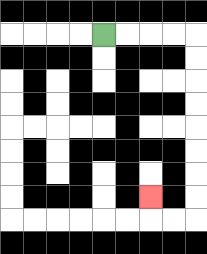{'start': '[4, 1]', 'end': '[6, 8]', 'path_directions': 'R,R,R,R,D,D,D,D,D,D,D,D,L,L,U', 'path_coordinates': '[[4, 1], [5, 1], [6, 1], [7, 1], [8, 1], [8, 2], [8, 3], [8, 4], [8, 5], [8, 6], [8, 7], [8, 8], [8, 9], [7, 9], [6, 9], [6, 8]]'}